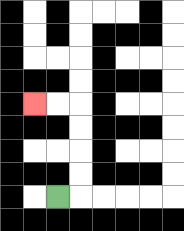{'start': '[2, 8]', 'end': '[1, 4]', 'path_directions': 'R,U,U,U,U,L,L', 'path_coordinates': '[[2, 8], [3, 8], [3, 7], [3, 6], [3, 5], [3, 4], [2, 4], [1, 4]]'}